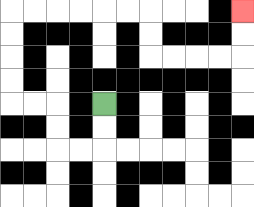{'start': '[4, 4]', 'end': '[10, 0]', 'path_directions': 'D,D,L,L,U,U,L,L,U,U,U,U,R,R,R,R,R,R,D,D,R,R,R,R,U,U', 'path_coordinates': '[[4, 4], [4, 5], [4, 6], [3, 6], [2, 6], [2, 5], [2, 4], [1, 4], [0, 4], [0, 3], [0, 2], [0, 1], [0, 0], [1, 0], [2, 0], [3, 0], [4, 0], [5, 0], [6, 0], [6, 1], [6, 2], [7, 2], [8, 2], [9, 2], [10, 2], [10, 1], [10, 0]]'}